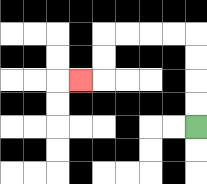{'start': '[8, 5]', 'end': '[3, 3]', 'path_directions': 'U,U,U,U,L,L,L,L,D,D,L', 'path_coordinates': '[[8, 5], [8, 4], [8, 3], [8, 2], [8, 1], [7, 1], [6, 1], [5, 1], [4, 1], [4, 2], [4, 3], [3, 3]]'}